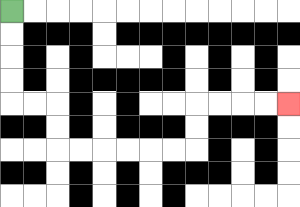{'start': '[0, 0]', 'end': '[12, 4]', 'path_directions': 'D,D,D,D,R,R,D,D,R,R,R,R,R,R,U,U,R,R,R,R', 'path_coordinates': '[[0, 0], [0, 1], [0, 2], [0, 3], [0, 4], [1, 4], [2, 4], [2, 5], [2, 6], [3, 6], [4, 6], [5, 6], [6, 6], [7, 6], [8, 6], [8, 5], [8, 4], [9, 4], [10, 4], [11, 4], [12, 4]]'}